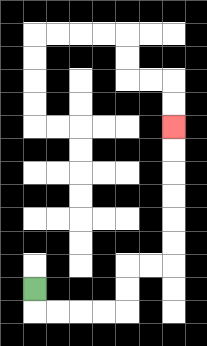{'start': '[1, 12]', 'end': '[7, 5]', 'path_directions': 'D,R,R,R,R,U,U,R,R,U,U,U,U,U,U', 'path_coordinates': '[[1, 12], [1, 13], [2, 13], [3, 13], [4, 13], [5, 13], [5, 12], [5, 11], [6, 11], [7, 11], [7, 10], [7, 9], [7, 8], [7, 7], [7, 6], [7, 5]]'}